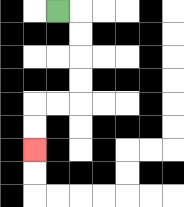{'start': '[2, 0]', 'end': '[1, 6]', 'path_directions': 'R,D,D,D,D,L,L,D,D', 'path_coordinates': '[[2, 0], [3, 0], [3, 1], [3, 2], [3, 3], [3, 4], [2, 4], [1, 4], [1, 5], [1, 6]]'}